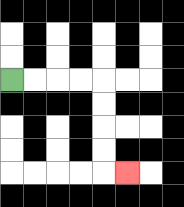{'start': '[0, 3]', 'end': '[5, 7]', 'path_directions': 'R,R,R,R,D,D,D,D,R', 'path_coordinates': '[[0, 3], [1, 3], [2, 3], [3, 3], [4, 3], [4, 4], [4, 5], [4, 6], [4, 7], [5, 7]]'}